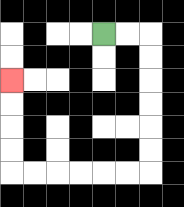{'start': '[4, 1]', 'end': '[0, 3]', 'path_directions': 'R,R,D,D,D,D,D,D,L,L,L,L,L,L,U,U,U,U', 'path_coordinates': '[[4, 1], [5, 1], [6, 1], [6, 2], [6, 3], [6, 4], [6, 5], [6, 6], [6, 7], [5, 7], [4, 7], [3, 7], [2, 7], [1, 7], [0, 7], [0, 6], [0, 5], [0, 4], [0, 3]]'}